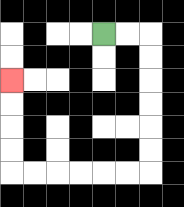{'start': '[4, 1]', 'end': '[0, 3]', 'path_directions': 'R,R,D,D,D,D,D,D,L,L,L,L,L,L,U,U,U,U', 'path_coordinates': '[[4, 1], [5, 1], [6, 1], [6, 2], [6, 3], [6, 4], [6, 5], [6, 6], [6, 7], [5, 7], [4, 7], [3, 7], [2, 7], [1, 7], [0, 7], [0, 6], [0, 5], [0, 4], [0, 3]]'}